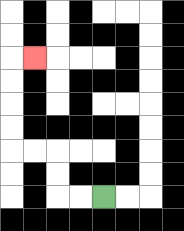{'start': '[4, 8]', 'end': '[1, 2]', 'path_directions': 'L,L,U,U,L,L,U,U,U,U,R', 'path_coordinates': '[[4, 8], [3, 8], [2, 8], [2, 7], [2, 6], [1, 6], [0, 6], [0, 5], [0, 4], [0, 3], [0, 2], [1, 2]]'}